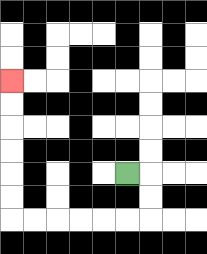{'start': '[5, 7]', 'end': '[0, 3]', 'path_directions': 'R,D,D,L,L,L,L,L,L,U,U,U,U,U,U', 'path_coordinates': '[[5, 7], [6, 7], [6, 8], [6, 9], [5, 9], [4, 9], [3, 9], [2, 9], [1, 9], [0, 9], [0, 8], [0, 7], [0, 6], [0, 5], [0, 4], [0, 3]]'}